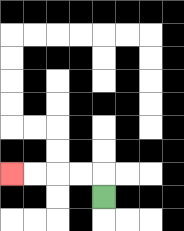{'start': '[4, 8]', 'end': '[0, 7]', 'path_directions': 'U,L,L,L,L', 'path_coordinates': '[[4, 8], [4, 7], [3, 7], [2, 7], [1, 7], [0, 7]]'}